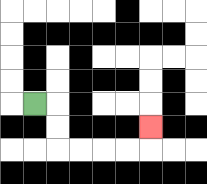{'start': '[1, 4]', 'end': '[6, 5]', 'path_directions': 'R,D,D,R,R,R,R,U', 'path_coordinates': '[[1, 4], [2, 4], [2, 5], [2, 6], [3, 6], [4, 6], [5, 6], [6, 6], [6, 5]]'}